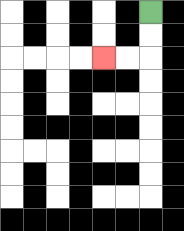{'start': '[6, 0]', 'end': '[4, 2]', 'path_directions': 'D,D,L,L', 'path_coordinates': '[[6, 0], [6, 1], [6, 2], [5, 2], [4, 2]]'}